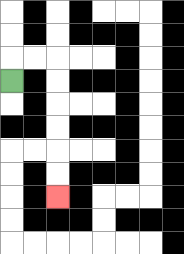{'start': '[0, 3]', 'end': '[2, 8]', 'path_directions': 'U,R,R,D,D,D,D,D,D', 'path_coordinates': '[[0, 3], [0, 2], [1, 2], [2, 2], [2, 3], [2, 4], [2, 5], [2, 6], [2, 7], [2, 8]]'}